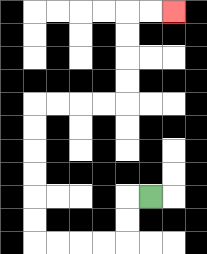{'start': '[6, 8]', 'end': '[7, 0]', 'path_directions': 'L,D,D,L,L,L,L,U,U,U,U,U,U,R,R,R,R,U,U,U,U,R,R', 'path_coordinates': '[[6, 8], [5, 8], [5, 9], [5, 10], [4, 10], [3, 10], [2, 10], [1, 10], [1, 9], [1, 8], [1, 7], [1, 6], [1, 5], [1, 4], [2, 4], [3, 4], [4, 4], [5, 4], [5, 3], [5, 2], [5, 1], [5, 0], [6, 0], [7, 0]]'}